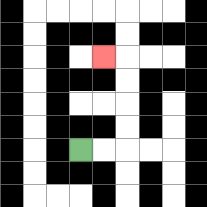{'start': '[3, 6]', 'end': '[4, 2]', 'path_directions': 'R,R,U,U,U,U,L', 'path_coordinates': '[[3, 6], [4, 6], [5, 6], [5, 5], [5, 4], [5, 3], [5, 2], [4, 2]]'}